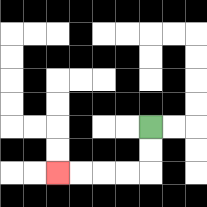{'start': '[6, 5]', 'end': '[2, 7]', 'path_directions': 'D,D,L,L,L,L', 'path_coordinates': '[[6, 5], [6, 6], [6, 7], [5, 7], [4, 7], [3, 7], [2, 7]]'}